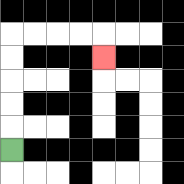{'start': '[0, 6]', 'end': '[4, 2]', 'path_directions': 'U,U,U,U,U,R,R,R,R,D', 'path_coordinates': '[[0, 6], [0, 5], [0, 4], [0, 3], [0, 2], [0, 1], [1, 1], [2, 1], [3, 1], [4, 1], [4, 2]]'}